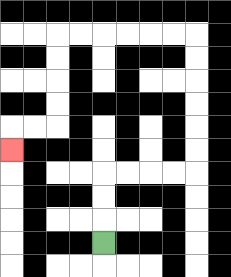{'start': '[4, 10]', 'end': '[0, 6]', 'path_directions': 'U,U,U,R,R,R,R,U,U,U,U,U,U,L,L,L,L,L,L,D,D,D,D,L,L,D', 'path_coordinates': '[[4, 10], [4, 9], [4, 8], [4, 7], [5, 7], [6, 7], [7, 7], [8, 7], [8, 6], [8, 5], [8, 4], [8, 3], [8, 2], [8, 1], [7, 1], [6, 1], [5, 1], [4, 1], [3, 1], [2, 1], [2, 2], [2, 3], [2, 4], [2, 5], [1, 5], [0, 5], [0, 6]]'}